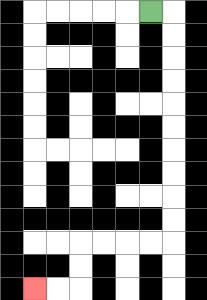{'start': '[6, 0]', 'end': '[1, 12]', 'path_directions': 'R,D,D,D,D,D,D,D,D,D,D,L,L,L,L,D,D,L,L', 'path_coordinates': '[[6, 0], [7, 0], [7, 1], [7, 2], [7, 3], [7, 4], [7, 5], [7, 6], [7, 7], [7, 8], [7, 9], [7, 10], [6, 10], [5, 10], [4, 10], [3, 10], [3, 11], [3, 12], [2, 12], [1, 12]]'}